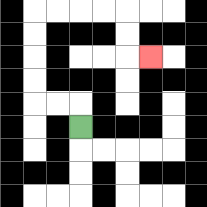{'start': '[3, 5]', 'end': '[6, 2]', 'path_directions': 'U,L,L,U,U,U,U,R,R,R,R,D,D,R', 'path_coordinates': '[[3, 5], [3, 4], [2, 4], [1, 4], [1, 3], [1, 2], [1, 1], [1, 0], [2, 0], [3, 0], [4, 0], [5, 0], [5, 1], [5, 2], [6, 2]]'}